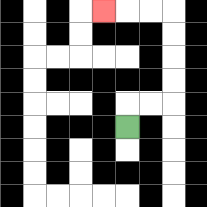{'start': '[5, 5]', 'end': '[4, 0]', 'path_directions': 'U,R,R,U,U,U,U,L,L,L', 'path_coordinates': '[[5, 5], [5, 4], [6, 4], [7, 4], [7, 3], [7, 2], [7, 1], [7, 0], [6, 0], [5, 0], [4, 0]]'}